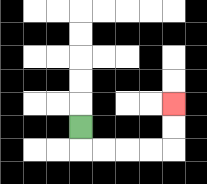{'start': '[3, 5]', 'end': '[7, 4]', 'path_directions': 'D,R,R,R,R,U,U', 'path_coordinates': '[[3, 5], [3, 6], [4, 6], [5, 6], [6, 6], [7, 6], [7, 5], [7, 4]]'}